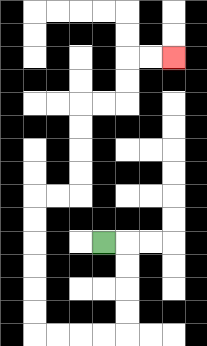{'start': '[4, 10]', 'end': '[7, 2]', 'path_directions': 'R,D,D,D,D,L,L,L,L,U,U,U,U,U,U,R,R,U,U,U,U,R,R,U,U,R,R', 'path_coordinates': '[[4, 10], [5, 10], [5, 11], [5, 12], [5, 13], [5, 14], [4, 14], [3, 14], [2, 14], [1, 14], [1, 13], [1, 12], [1, 11], [1, 10], [1, 9], [1, 8], [2, 8], [3, 8], [3, 7], [3, 6], [3, 5], [3, 4], [4, 4], [5, 4], [5, 3], [5, 2], [6, 2], [7, 2]]'}